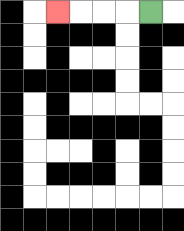{'start': '[6, 0]', 'end': '[2, 0]', 'path_directions': 'L,L,L,L', 'path_coordinates': '[[6, 0], [5, 0], [4, 0], [3, 0], [2, 0]]'}